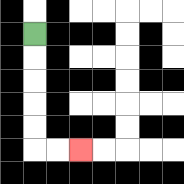{'start': '[1, 1]', 'end': '[3, 6]', 'path_directions': 'D,D,D,D,D,R,R', 'path_coordinates': '[[1, 1], [1, 2], [1, 3], [1, 4], [1, 5], [1, 6], [2, 6], [3, 6]]'}